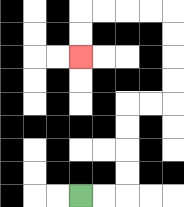{'start': '[3, 8]', 'end': '[3, 2]', 'path_directions': 'R,R,U,U,U,U,R,R,U,U,U,U,L,L,L,L,D,D', 'path_coordinates': '[[3, 8], [4, 8], [5, 8], [5, 7], [5, 6], [5, 5], [5, 4], [6, 4], [7, 4], [7, 3], [7, 2], [7, 1], [7, 0], [6, 0], [5, 0], [4, 0], [3, 0], [3, 1], [3, 2]]'}